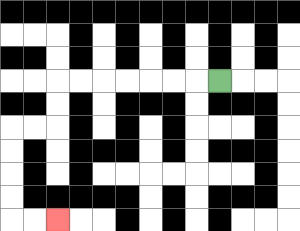{'start': '[9, 3]', 'end': '[2, 9]', 'path_directions': 'L,L,L,L,L,L,L,D,D,L,L,D,D,D,D,R,R', 'path_coordinates': '[[9, 3], [8, 3], [7, 3], [6, 3], [5, 3], [4, 3], [3, 3], [2, 3], [2, 4], [2, 5], [1, 5], [0, 5], [0, 6], [0, 7], [0, 8], [0, 9], [1, 9], [2, 9]]'}